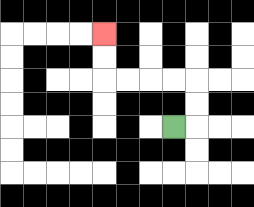{'start': '[7, 5]', 'end': '[4, 1]', 'path_directions': 'R,U,U,L,L,L,L,U,U', 'path_coordinates': '[[7, 5], [8, 5], [8, 4], [8, 3], [7, 3], [6, 3], [5, 3], [4, 3], [4, 2], [4, 1]]'}